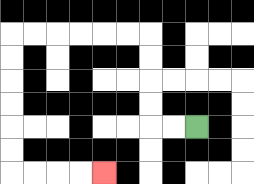{'start': '[8, 5]', 'end': '[4, 7]', 'path_directions': 'L,L,U,U,U,U,L,L,L,L,L,L,D,D,D,D,D,D,R,R,R,R', 'path_coordinates': '[[8, 5], [7, 5], [6, 5], [6, 4], [6, 3], [6, 2], [6, 1], [5, 1], [4, 1], [3, 1], [2, 1], [1, 1], [0, 1], [0, 2], [0, 3], [0, 4], [0, 5], [0, 6], [0, 7], [1, 7], [2, 7], [3, 7], [4, 7]]'}